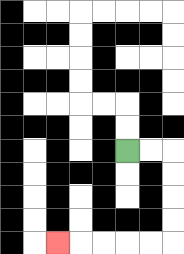{'start': '[5, 6]', 'end': '[2, 10]', 'path_directions': 'R,R,D,D,D,D,L,L,L,L,L', 'path_coordinates': '[[5, 6], [6, 6], [7, 6], [7, 7], [7, 8], [7, 9], [7, 10], [6, 10], [5, 10], [4, 10], [3, 10], [2, 10]]'}